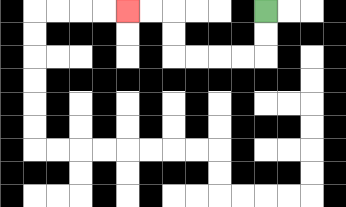{'start': '[11, 0]', 'end': '[5, 0]', 'path_directions': 'D,D,L,L,L,L,U,U,L,L', 'path_coordinates': '[[11, 0], [11, 1], [11, 2], [10, 2], [9, 2], [8, 2], [7, 2], [7, 1], [7, 0], [6, 0], [5, 0]]'}